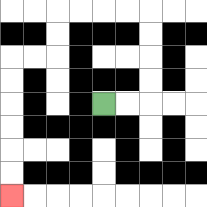{'start': '[4, 4]', 'end': '[0, 8]', 'path_directions': 'R,R,U,U,U,U,L,L,L,L,D,D,L,L,D,D,D,D,D,D', 'path_coordinates': '[[4, 4], [5, 4], [6, 4], [6, 3], [6, 2], [6, 1], [6, 0], [5, 0], [4, 0], [3, 0], [2, 0], [2, 1], [2, 2], [1, 2], [0, 2], [0, 3], [0, 4], [0, 5], [0, 6], [0, 7], [0, 8]]'}